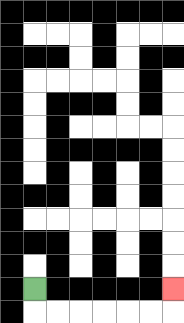{'start': '[1, 12]', 'end': '[7, 12]', 'path_directions': 'D,R,R,R,R,R,R,U', 'path_coordinates': '[[1, 12], [1, 13], [2, 13], [3, 13], [4, 13], [5, 13], [6, 13], [7, 13], [7, 12]]'}